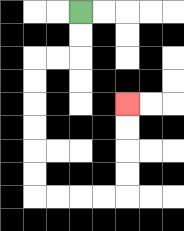{'start': '[3, 0]', 'end': '[5, 4]', 'path_directions': 'D,D,L,L,D,D,D,D,D,D,R,R,R,R,U,U,U,U', 'path_coordinates': '[[3, 0], [3, 1], [3, 2], [2, 2], [1, 2], [1, 3], [1, 4], [1, 5], [1, 6], [1, 7], [1, 8], [2, 8], [3, 8], [4, 8], [5, 8], [5, 7], [5, 6], [5, 5], [5, 4]]'}